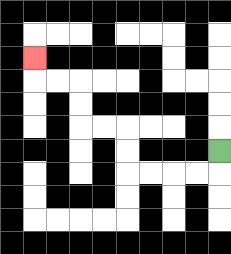{'start': '[9, 6]', 'end': '[1, 2]', 'path_directions': 'D,L,L,L,L,U,U,L,L,U,U,L,L,U', 'path_coordinates': '[[9, 6], [9, 7], [8, 7], [7, 7], [6, 7], [5, 7], [5, 6], [5, 5], [4, 5], [3, 5], [3, 4], [3, 3], [2, 3], [1, 3], [1, 2]]'}